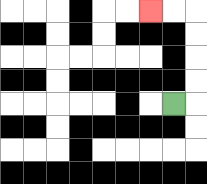{'start': '[7, 4]', 'end': '[6, 0]', 'path_directions': 'R,U,U,U,U,L,L', 'path_coordinates': '[[7, 4], [8, 4], [8, 3], [8, 2], [8, 1], [8, 0], [7, 0], [6, 0]]'}